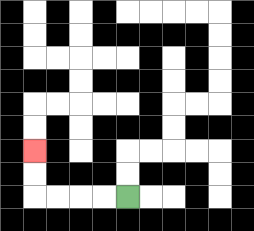{'start': '[5, 8]', 'end': '[1, 6]', 'path_directions': 'L,L,L,L,U,U', 'path_coordinates': '[[5, 8], [4, 8], [3, 8], [2, 8], [1, 8], [1, 7], [1, 6]]'}